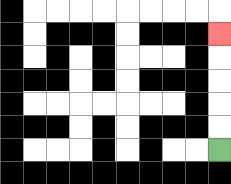{'start': '[9, 6]', 'end': '[9, 1]', 'path_directions': 'U,U,U,U,U', 'path_coordinates': '[[9, 6], [9, 5], [9, 4], [9, 3], [9, 2], [9, 1]]'}